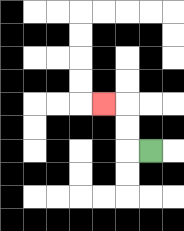{'start': '[6, 6]', 'end': '[4, 4]', 'path_directions': 'L,U,U,L', 'path_coordinates': '[[6, 6], [5, 6], [5, 5], [5, 4], [4, 4]]'}